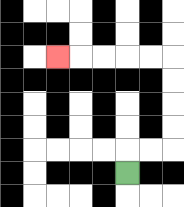{'start': '[5, 7]', 'end': '[2, 2]', 'path_directions': 'U,R,R,U,U,U,U,L,L,L,L,L', 'path_coordinates': '[[5, 7], [5, 6], [6, 6], [7, 6], [7, 5], [7, 4], [7, 3], [7, 2], [6, 2], [5, 2], [4, 2], [3, 2], [2, 2]]'}